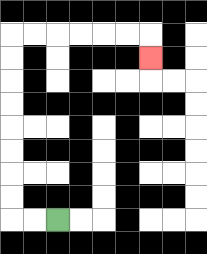{'start': '[2, 9]', 'end': '[6, 2]', 'path_directions': 'L,L,U,U,U,U,U,U,U,U,R,R,R,R,R,R,D', 'path_coordinates': '[[2, 9], [1, 9], [0, 9], [0, 8], [0, 7], [0, 6], [0, 5], [0, 4], [0, 3], [0, 2], [0, 1], [1, 1], [2, 1], [3, 1], [4, 1], [5, 1], [6, 1], [6, 2]]'}